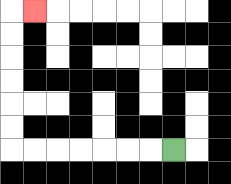{'start': '[7, 6]', 'end': '[1, 0]', 'path_directions': 'L,L,L,L,L,L,L,U,U,U,U,U,U,R', 'path_coordinates': '[[7, 6], [6, 6], [5, 6], [4, 6], [3, 6], [2, 6], [1, 6], [0, 6], [0, 5], [0, 4], [0, 3], [0, 2], [0, 1], [0, 0], [1, 0]]'}